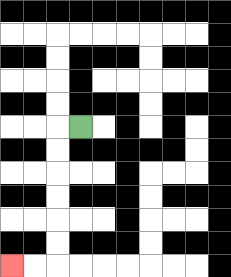{'start': '[3, 5]', 'end': '[0, 11]', 'path_directions': 'L,D,D,D,D,D,D,L,L', 'path_coordinates': '[[3, 5], [2, 5], [2, 6], [2, 7], [2, 8], [2, 9], [2, 10], [2, 11], [1, 11], [0, 11]]'}